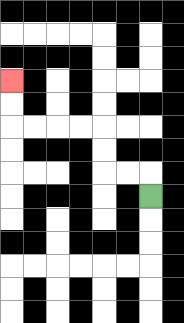{'start': '[6, 8]', 'end': '[0, 3]', 'path_directions': 'U,L,L,U,U,L,L,L,L,U,U', 'path_coordinates': '[[6, 8], [6, 7], [5, 7], [4, 7], [4, 6], [4, 5], [3, 5], [2, 5], [1, 5], [0, 5], [0, 4], [0, 3]]'}